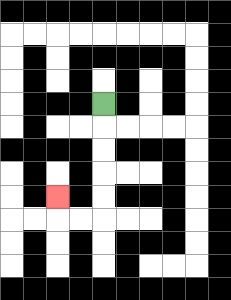{'start': '[4, 4]', 'end': '[2, 8]', 'path_directions': 'D,D,D,D,D,L,L,U', 'path_coordinates': '[[4, 4], [4, 5], [4, 6], [4, 7], [4, 8], [4, 9], [3, 9], [2, 9], [2, 8]]'}